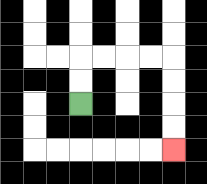{'start': '[3, 4]', 'end': '[7, 6]', 'path_directions': 'U,U,R,R,R,R,D,D,D,D', 'path_coordinates': '[[3, 4], [3, 3], [3, 2], [4, 2], [5, 2], [6, 2], [7, 2], [7, 3], [7, 4], [7, 5], [7, 6]]'}